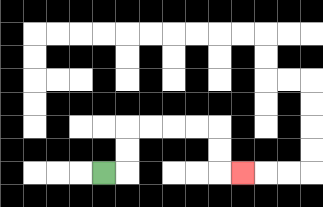{'start': '[4, 7]', 'end': '[10, 7]', 'path_directions': 'R,U,U,R,R,R,R,D,D,R', 'path_coordinates': '[[4, 7], [5, 7], [5, 6], [5, 5], [6, 5], [7, 5], [8, 5], [9, 5], [9, 6], [9, 7], [10, 7]]'}